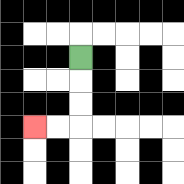{'start': '[3, 2]', 'end': '[1, 5]', 'path_directions': 'D,D,D,L,L', 'path_coordinates': '[[3, 2], [3, 3], [3, 4], [3, 5], [2, 5], [1, 5]]'}